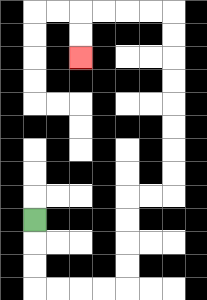{'start': '[1, 9]', 'end': '[3, 2]', 'path_directions': 'D,D,D,R,R,R,R,U,U,U,U,R,R,U,U,U,U,U,U,U,U,L,L,L,L,D,D', 'path_coordinates': '[[1, 9], [1, 10], [1, 11], [1, 12], [2, 12], [3, 12], [4, 12], [5, 12], [5, 11], [5, 10], [5, 9], [5, 8], [6, 8], [7, 8], [7, 7], [7, 6], [7, 5], [7, 4], [7, 3], [7, 2], [7, 1], [7, 0], [6, 0], [5, 0], [4, 0], [3, 0], [3, 1], [3, 2]]'}